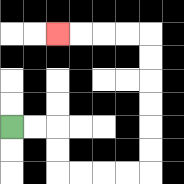{'start': '[0, 5]', 'end': '[2, 1]', 'path_directions': 'R,R,D,D,R,R,R,R,U,U,U,U,U,U,L,L,L,L', 'path_coordinates': '[[0, 5], [1, 5], [2, 5], [2, 6], [2, 7], [3, 7], [4, 7], [5, 7], [6, 7], [6, 6], [6, 5], [6, 4], [6, 3], [6, 2], [6, 1], [5, 1], [4, 1], [3, 1], [2, 1]]'}